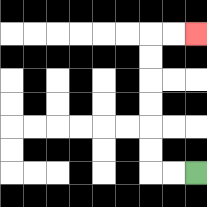{'start': '[8, 7]', 'end': '[8, 1]', 'path_directions': 'L,L,U,U,U,U,U,U,R,R', 'path_coordinates': '[[8, 7], [7, 7], [6, 7], [6, 6], [6, 5], [6, 4], [6, 3], [6, 2], [6, 1], [7, 1], [8, 1]]'}